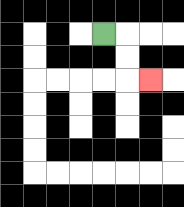{'start': '[4, 1]', 'end': '[6, 3]', 'path_directions': 'R,D,D,R', 'path_coordinates': '[[4, 1], [5, 1], [5, 2], [5, 3], [6, 3]]'}